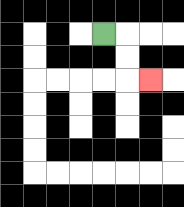{'start': '[4, 1]', 'end': '[6, 3]', 'path_directions': 'R,D,D,R', 'path_coordinates': '[[4, 1], [5, 1], [5, 2], [5, 3], [6, 3]]'}